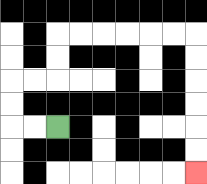{'start': '[2, 5]', 'end': '[8, 7]', 'path_directions': 'L,L,U,U,R,R,U,U,R,R,R,R,R,R,D,D,D,D,D,D', 'path_coordinates': '[[2, 5], [1, 5], [0, 5], [0, 4], [0, 3], [1, 3], [2, 3], [2, 2], [2, 1], [3, 1], [4, 1], [5, 1], [6, 1], [7, 1], [8, 1], [8, 2], [8, 3], [8, 4], [8, 5], [8, 6], [8, 7]]'}